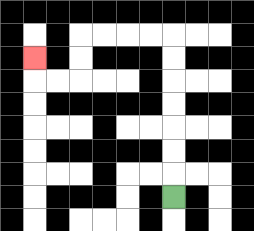{'start': '[7, 8]', 'end': '[1, 2]', 'path_directions': 'U,U,U,U,U,U,U,L,L,L,L,D,D,L,L,U', 'path_coordinates': '[[7, 8], [7, 7], [7, 6], [7, 5], [7, 4], [7, 3], [7, 2], [7, 1], [6, 1], [5, 1], [4, 1], [3, 1], [3, 2], [3, 3], [2, 3], [1, 3], [1, 2]]'}